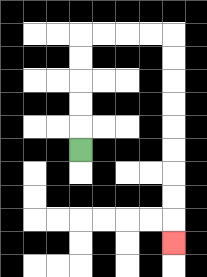{'start': '[3, 6]', 'end': '[7, 10]', 'path_directions': 'U,U,U,U,U,R,R,R,R,D,D,D,D,D,D,D,D,D', 'path_coordinates': '[[3, 6], [3, 5], [3, 4], [3, 3], [3, 2], [3, 1], [4, 1], [5, 1], [6, 1], [7, 1], [7, 2], [7, 3], [7, 4], [7, 5], [7, 6], [7, 7], [7, 8], [7, 9], [7, 10]]'}